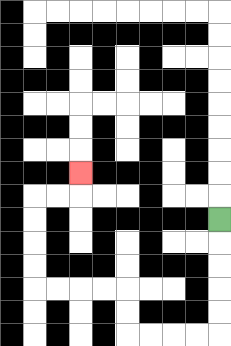{'start': '[9, 9]', 'end': '[3, 7]', 'path_directions': 'D,D,D,D,D,L,L,L,L,U,U,L,L,L,L,U,U,U,U,R,R,U', 'path_coordinates': '[[9, 9], [9, 10], [9, 11], [9, 12], [9, 13], [9, 14], [8, 14], [7, 14], [6, 14], [5, 14], [5, 13], [5, 12], [4, 12], [3, 12], [2, 12], [1, 12], [1, 11], [1, 10], [1, 9], [1, 8], [2, 8], [3, 8], [3, 7]]'}